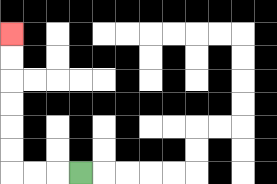{'start': '[3, 7]', 'end': '[0, 1]', 'path_directions': 'L,L,L,U,U,U,U,U,U', 'path_coordinates': '[[3, 7], [2, 7], [1, 7], [0, 7], [0, 6], [0, 5], [0, 4], [0, 3], [0, 2], [0, 1]]'}